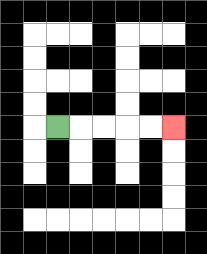{'start': '[2, 5]', 'end': '[7, 5]', 'path_directions': 'R,R,R,R,R', 'path_coordinates': '[[2, 5], [3, 5], [4, 5], [5, 5], [6, 5], [7, 5]]'}